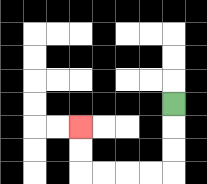{'start': '[7, 4]', 'end': '[3, 5]', 'path_directions': 'D,D,D,L,L,L,L,U,U', 'path_coordinates': '[[7, 4], [7, 5], [7, 6], [7, 7], [6, 7], [5, 7], [4, 7], [3, 7], [3, 6], [3, 5]]'}